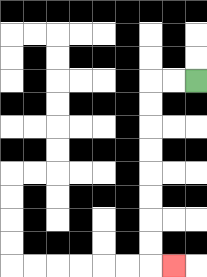{'start': '[8, 3]', 'end': '[7, 11]', 'path_directions': 'L,L,D,D,D,D,D,D,D,D,R', 'path_coordinates': '[[8, 3], [7, 3], [6, 3], [6, 4], [6, 5], [6, 6], [6, 7], [6, 8], [6, 9], [6, 10], [6, 11], [7, 11]]'}